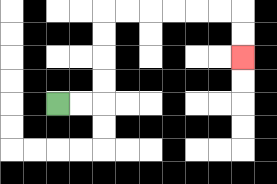{'start': '[2, 4]', 'end': '[10, 2]', 'path_directions': 'R,R,U,U,U,U,R,R,R,R,R,R,D,D', 'path_coordinates': '[[2, 4], [3, 4], [4, 4], [4, 3], [4, 2], [4, 1], [4, 0], [5, 0], [6, 0], [7, 0], [8, 0], [9, 0], [10, 0], [10, 1], [10, 2]]'}